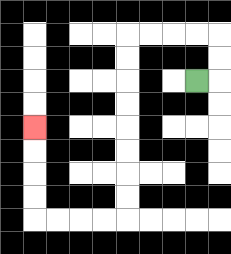{'start': '[8, 3]', 'end': '[1, 5]', 'path_directions': 'R,U,U,L,L,L,L,D,D,D,D,D,D,D,D,L,L,L,L,U,U,U,U', 'path_coordinates': '[[8, 3], [9, 3], [9, 2], [9, 1], [8, 1], [7, 1], [6, 1], [5, 1], [5, 2], [5, 3], [5, 4], [5, 5], [5, 6], [5, 7], [5, 8], [5, 9], [4, 9], [3, 9], [2, 9], [1, 9], [1, 8], [1, 7], [1, 6], [1, 5]]'}